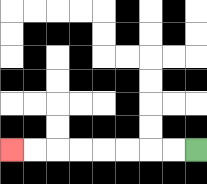{'start': '[8, 6]', 'end': '[0, 6]', 'path_directions': 'L,L,L,L,L,L,L,L', 'path_coordinates': '[[8, 6], [7, 6], [6, 6], [5, 6], [4, 6], [3, 6], [2, 6], [1, 6], [0, 6]]'}